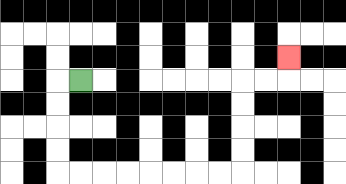{'start': '[3, 3]', 'end': '[12, 2]', 'path_directions': 'L,D,D,D,D,R,R,R,R,R,R,R,R,U,U,U,U,R,R,U', 'path_coordinates': '[[3, 3], [2, 3], [2, 4], [2, 5], [2, 6], [2, 7], [3, 7], [4, 7], [5, 7], [6, 7], [7, 7], [8, 7], [9, 7], [10, 7], [10, 6], [10, 5], [10, 4], [10, 3], [11, 3], [12, 3], [12, 2]]'}